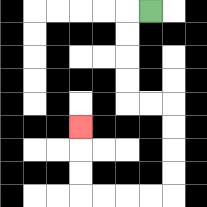{'start': '[6, 0]', 'end': '[3, 5]', 'path_directions': 'L,D,D,D,D,R,R,D,D,D,D,L,L,L,L,U,U,U', 'path_coordinates': '[[6, 0], [5, 0], [5, 1], [5, 2], [5, 3], [5, 4], [6, 4], [7, 4], [7, 5], [7, 6], [7, 7], [7, 8], [6, 8], [5, 8], [4, 8], [3, 8], [3, 7], [3, 6], [3, 5]]'}